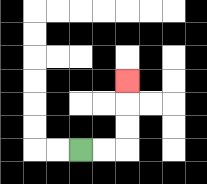{'start': '[3, 6]', 'end': '[5, 3]', 'path_directions': 'R,R,U,U,U', 'path_coordinates': '[[3, 6], [4, 6], [5, 6], [5, 5], [5, 4], [5, 3]]'}